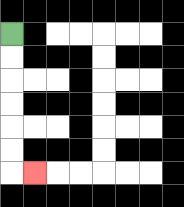{'start': '[0, 1]', 'end': '[1, 7]', 'path_directions': 'D,D,D,D,D,D,R', 'path_coordinates': '[[0, 1], [0, 2], [0, 3], [0, 4], [0, 5], [0, 6], [0, 7], [1, 7]]'}